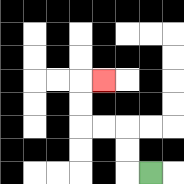{'start': '[6, 7]', 'end': '[4, 3]', 'path_directions': 'L,U,U,L,L,U,U,R', 'path_coordinates': '[[6, 7], [5, 7], [5, 6], [5, 5], [4, 5], [3, 5], [3, 4], [3, 3], [4, 3]]'}